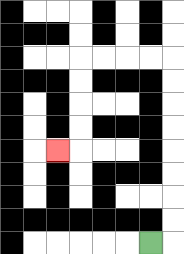{'start': '[6, 10]', 'end': '[2, 6]', 'path_directions': 'R,U,U,U,U,U,U,U,U,L,L,L,L,D,D,D,D,L', 'path_coordinates': '[[6, 10], [7, 10], [7, 9], [7, 8], [7, 7], [7, 6], [7, 5], [7, 4], [7, 3], [7, 2], [6, 2], [5, 2], [4, 2], [3, 2], [3, 3], [3, 4], [3, 5], [3, 6], [2, 6]]'}